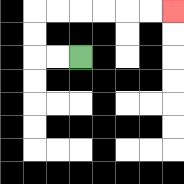{'start': '[3, 2]', 'end': '[7, 0]', 'path_directions': 'L,L,U,U,R,R,R,R,R,R', 'path_coordinates': '[[3, 2], [2, 2], [1, 2], [1, 1], [1, 0], [2, 0], [3, 0], [4, 0], [5, 0], [6, 0], [7, 0]]'}